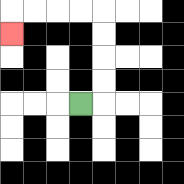{'start': '[3, 4]', 'end': '[0, 1]', 'path_directions': 'R,U,U,U,U,L,L,L,L,D', 'path_coordinates': '[[3, 4], [4, 4], [4, 3], [4, 2], [4, 1], [4, 0], [3, 0], [2, 0], [1, 0], [0, 0], [0, 1]]'}